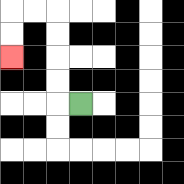{'start': '[3, 4]', 'end': '[0, 2]', 'path_directions': 'L,U,U,U,U,L,L,D,D', 'path_coordinates': '[[3, 4], [2, 4], [2, 3], [2, 2], [2, 1], [2, 0], [1, 0], [0, 0], [0, 1], [0, 2]]'}